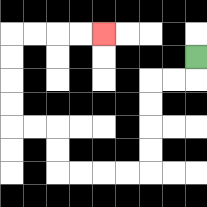{'start': '[8, 2]', 'end': '[4, 1]', 'path_directions': 'D,L,L,D,D,D,D,L,L,L,L,U,U,L,L,U,U,U,U,R,R,R,R', 'path_coordinates': '[[8, 2], [8, 3], [7, 3], [6, 3], [6, 4], [6, 5], [6, 6], [6, 7], [5, 7], [4, 7], [3, 7], [2, 7], [2, 6], [2, 5], [1, 5], [0, 5], [0, 4], [0, 3], [0, 2], [0, 1], [1, 1], [2, 1], [3, 1], [4, 1]]'}